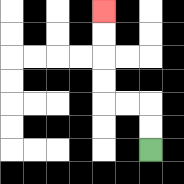{'start': '[6, 6]', 'end': '[4, 0]', 'path_directions': 'U,U,L,L,U,U,U,U', 'path_coordinates': '[[6, 6], [6, 5], [6, 4], [5, 4], [4, 4], [4, 3], [4, 2], [4, 1], [4, 0]]'}